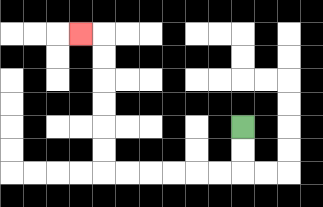{'start': '[10, 5]', 'end': '[3, 1]', 'path_directions': 'D,D,L,L,L,L,L,L,U,U,U,U,U,U,L', 'path_coordinates': '[[10, 5], [10, 6], [10, 7], [9, 7], [8, 7], [7, 7], [6, 7], [5, 7], [4, 7], [4, 6], [4, 5], [4, 4], [4, 3], [4, 2], [4, 1], [3, 1]]'}